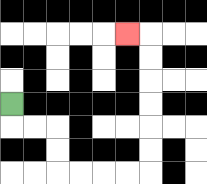{'start': '[0, 4]', 'end': '[5, 1]', 'path_directions': 'D,R,R,D,D,R,R,R,R,U,U,U,U,U,U,L', 'path_coordinates': '[[0, 4], [0, 5], [1, 5], [2, 5], [2, 6], [2, 7], [3, 7], [4, 7], [5, 7], [6, 7], [6, 6], [6, 5], [6, 4], [6, 3], [6, 2], [6, 1], [5, 1]]'}